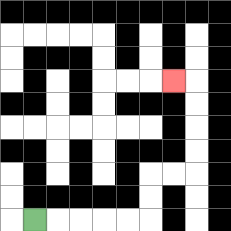{'start': '[1, 9]', 'end': '[7, 3]', 'path_directions': 'R,R,R,R,R,U,U,R,R,U,U,U,U,L', 'path_coordinates': '[[1, 9], [2, 9], [3, 9], [4, 9], [5, 9], [6, 9], [6, 8], [6, 7], [7, 7], [8, 7], [8, 6], [8, 5], [8, 4], [8, 3], [7, 3]]'}